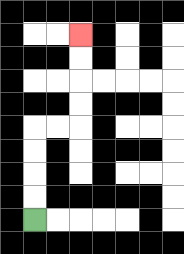{'start': '[1, 9]', 'end': '[3, 1]', 'path_directions': 'U,U,U,U,R,R,U,U,U,U', 'path_coordinates': '[[1, 9], [1, 8], [1, 7], [1, 6], [1, 5], [2, 5], [3, 5], [3, 4], [3, 3], [3, 2], [3, 1]]'}